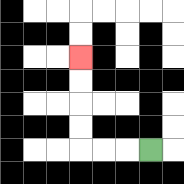{'start': '[6, 6]', 'end': '[3, 2]', 'path_directions': 'L,L,L,U,U,U,U', 'path_coordinates': '[[6, 6], [5, 6], [4, 6], [3, 6], [3, 5], [3, 4], [3, 3], [3, 2]]'}